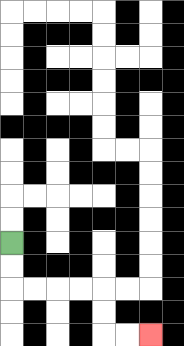{'start': '[0, 10]', 'end': '[6, 14]', 'path_directions': 'D,D,R,R,R,R,D,D,R,R', 'path_coordinates': '[[0, 10], [0, 11], [0, 12], [1, 12], [2, 12], [3, 12], [4, 12], [4, 13], [4, 14], [5, 14], [6, 14]]'}